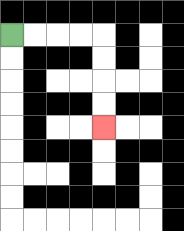{'start': '[0, 1]', 'end': '[4, 5]', 'path_directions': 'R,R,R,R,D,D,D,D', 'path_coordinates': '[[0, 1], [1, 1], [2, 1], [3, 1], [4, 1], [4, 2], [4, 3], [4, 4], [4, 5]]'}